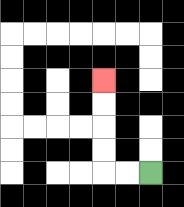{'start': '[6, 7]', 'end': '[4, 3]', 'path_directions': 'L,L,U,U,U,U', 'path_coordinates': '[[6, 7], [5, 7], [4, 7], [4, 6], [4, 5], [4, 4], [4, 3]]'}